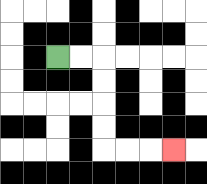{'start': '[2, 2]', 'end': '[7, 6]', 'path_directions': 'R,R,D,D,D,D,R,R,R', 'path_coordinates': '[[2, 2], [3, 2], [4, 2], [4, 3], [4, 4], [4, 5], [4, 6], [5, 6], [6, 6], [7, 6]]'}